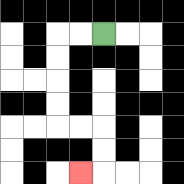{'start': '[4, 1]', 'end': '[3, 7]', 'path_directions': 'L,L,D,D,D,D,R,R,D,D,L', 'path_coordinates': '[[4, 1], [3, 1], [2, 1], [2, 2], [2, 3], [2, 4], [2, 5], [3, 5], [4, 5], [4, 6], [4, 7], [3, 7]]'}